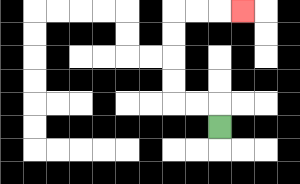{'start': '[9, 5]', 'end': '[10, 0]', 'path_directions': 'U,L,L,U,U,U,U,R,R,R', 'path_coordinates': '[[9, 5], [9, 4], [8, 4], [7, 4], [7, 3], [7, 2], [7, 1], [7, 0], [8, 0], [9, 0], [10, 0]]'}